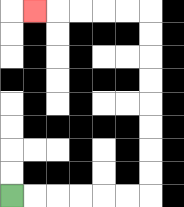{'start': '[0, 8]', 'end': '[1, 0]', 'path_directions': 'R,R,R,R,R,R,U,U,U,U,U,U,U,U,L,L,L,L,L', 'path_coordinates': '[[0, 8], [1, 8], [2, 8], [3, 8], [4, 8], [5, 8], [6, 8], [6, 7], [6, 6], [6, 5], [6, 4], [6, 3], [6, 2], [6, 1], [6, 0], [5, 0], [4, 0], [3, 0], [2, 0], [1, 0]]'}